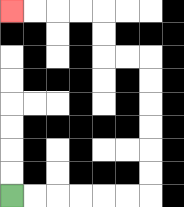{'start': '[0, 8]', 'end': '[0, 0]', 'path_directions': 'R,R,R,R,R,R,U,U,U,U,U,U,L,L,U,U,L,L,L,L', 'path_coordinates': '[[0, 8], [1, 8], [2, 8], [3, 8], [4, 8], [5, 8], [6, 8], [6, 7], [6, 6], [6, 5], [6, 4], [6, 3], [6, 2], [5, 2], [4, 2], [4, 1], [4, 0], [3, 0], [2, 0], [1, 0], [0, 0]]'}